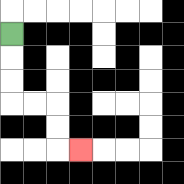{'start': '[0, 1]', 'end': '[3, 6]', 'path_directions': 'D,D,D,R,R,D,D,R', 'path_coordinates': '[[0, 1], [0, 2], [0, 3], [0, 4], [1, 4], [2, 4], [2, 5], [2, 6], [3, 6]]'}